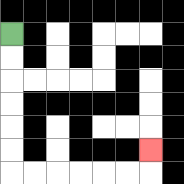{'start': '[0, 1]', 'end': '[6, 6]', 'path_directions': 'D,D,D,D,D,D,R,R,R,R,R,R,U', 'path_coordinates': '[[0, 1], [0, 2], [0, 3], [0, 4], [0, 5], [0, 6], [0, 7], [1, 7], [2, 7], [3, 7], [4, 7], [5, 7], [6, 7], [6, 6]]'}